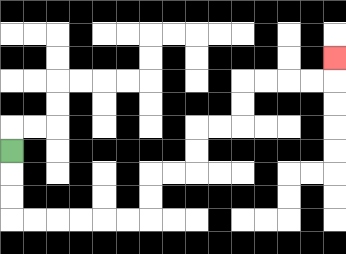{'start': '[0, 6]', 'end': '[14, 2]', 'path_directions': 'D,D,D,R,R,R,R,R,R,U,U,R,R,U,U,R,R,U,U,R,R,R,R,U', 'path_coordinates': '[[0, 6], [0, 7], [0, 8], [0, 9], [1, 9], [2, 9], [3, 9], [4, 9], [5, 9], [6, 9], [6, 8], [6, 7], [7, 7], [8, 7], [8, 6], [8, 5], [9, 5], [10, 5], [10, 4], [10, 3], [11, 3], [12, 3], [13, 3], [14, 3], [14, 2]]'}